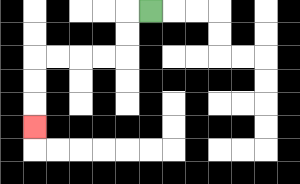{'start': '[6, 0]', 'end': '[1, 5]', 'path_directions': 'L,D,D,L,L,L,L,D,D,D', 'path_coordinates': '[[6, 0], [5, 0], [5, 1], [5, 2], [4, 2], [3, 2], [2, 2], [1, 2], [1, 3], [1, 4], [1, 5]]'}